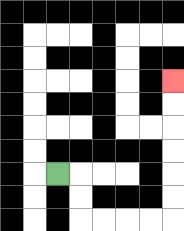{'start': '[2, 7]', 'end': '[7, 3]', 'path_directions': 'R,D,D,R,R,R,R,U,U,U,U,U,U', 'path_coordinates': '[[2, 7], [3, 7], [3, 8], [3, 9], [4, 9], [5, 9], [6, 9], [7, 9], [7, 8], [7, 7], [7, 6], [7, 5], [7, 4], [7, 3]]'}